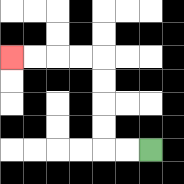{'start': '[6, 6]', 'end': '[0, 2]', 'path_directions': 'L,L,U,U,U,U,L,L,L,L', 'path_coordinates': '[[6, 6], [5, 6], [4, 6], [4, 5], [4, 4], [4, 3], [4, 2], [3, 2], [2, 2], [1, 2], [0, 2]]'}